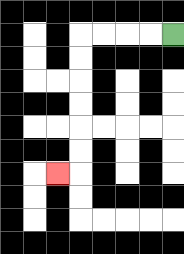{'start': '[7, 1]', 'end': '[2, 7]', 'path_directions': 'L,L,L,L,D,D,D,D,D,D,L', 'path_coordinates': '[[7, 1], [6, 1], [5, 1], [4, 1], [3, 1], [3, 2], [3, 3], [3, 4], [3, 5], [3, 6], [3, 7], [2, 7]]'}